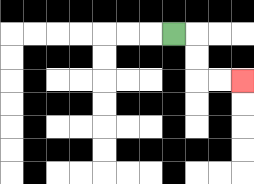{'start': '[7, 1]', 'end': '[10, 3]', 'path_directions': 'R,D,D,R,R', 'path_coordinates': '[[7, 1], [8, 1], [8, 2], [8, 3], [9, 3], [10, 3]]'}